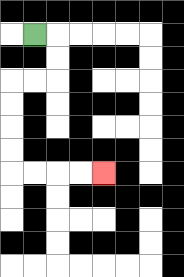{'start': '[1, 1]', 'end': '[4, 7]', 'path_directions': 'R,D,D,L,L,D,D,D,D,R,R,R,R', 'path_coordinates': '[[1, 1], [2, 1], [2, 2], [2, 3], [1, 3], [0, 3], [0, 4], [0, 5], [0, 6], [0, 7], [1, 7], [2, 7], [3, 7], [4, 7]]'}